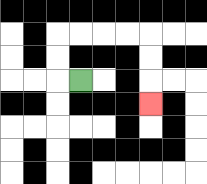{'start': '[3, 3]', 'end': '[6, 4]', 'path_directions': 'L,U,U,R,R,R,R,D,D,D', 'path_coordinates': '[[3, 3], [2, 3], [2, 2], [2, 1], [3, 1], [4, 1], [5, 1], [6, 1], [6, 2], [6, 3], [6, 4]]'}